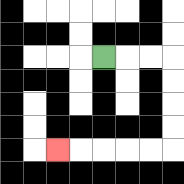{'start': '[4, 2]', 'end': '[2, 6]', 'path_directions': 'R,R,R,D,D,D,D,L,L,L,L,L', 'path_coordinates': '[[4, 2], [5, 2], [6, 2], [7, 2], [7, 3], [7, 4], [7, 5], [7, 6], [6, 6], [5, 6], [4, 6], [3, 6], [2, 6]]'}